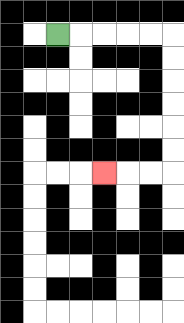{'start': '[2, 1]', 'end': '[4, 7]', 'path_directions': 'R,R,R,R,R,D,D,D,D,D,D,L,L,L', 'path_coordinates': '[[2, 1], [3, 1], [4, 1], [5, 1], [6, 1], [7, 1], [7, 2], [7, 3], [7, 4], [7, 5], [7, 6], [7, 7], [6, 7], [5, 7], [4, 7]]'}